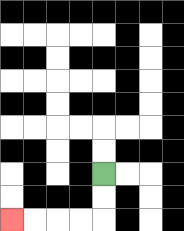{'start': '[4, 7]', 'end': '[0, 9]', 'path_directions': 'D,D,L,L,L,L', 'path_coordinates': '[[4, 7], [4, 8], [4, 9], [3, 9], [2, 9], [1, 9], [0, 9]]'}